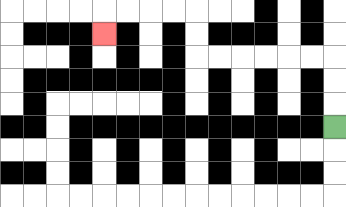{'start': '[14, 5]', 'end': '[4, 1]', 'path_directions': 'U,U,U,L,L,L,L,L,L,U,U,L,L,L,L,D', 'path_coordinates': '[[14, 5], [14, 4], [14, 3], [14, 2], [13, 2], [12, 2], [11, 2], [10, 2], [9, 2], [8, 2], [8, 1], [8, 0], [7, 0], [6, 0], [5, 0], [4, 0], [4, 1]]'}